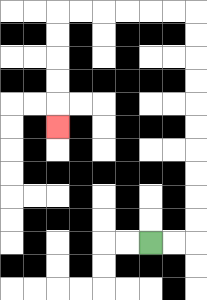{'start': '[6, 10]', 'end': '[2, 5]', 'path_directions': 'R,R,U,U,U,U,U,U,U,U,U,U,L,L,L,L,L,L,D,D,D,D,D', 'path_coordinates': '[[6, 10], [7, 10], [8, 10], [8, 9], [8, 8], [8, 7], [8, 6], [8, 5], [8, 4], [8, 3], [8, 2], [8, 1], [8, 0], [7, 0], [6, 0], [5, 0], [4, 0], [3, 0], [2, 0], [2, 1], [2, 2], [2, 3], [2, 4], [2, 5]]'}